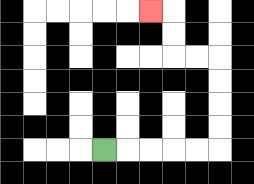{'start': '[4, 6]', 'end': '[6, 0]', 'path_directions': 'R,R,R,R,R,U,U,U,U,L,L,U,U,L', 'path_coordinates': '[[4, 6], [5, 6], [6, 6], [7, 6], [8, 6], [9, 6], [9, 5], [9, 4], [9, 3], [9, 2], [8, 2], [7, 2], [7, 1], [7, 0], [6, 0]]'}